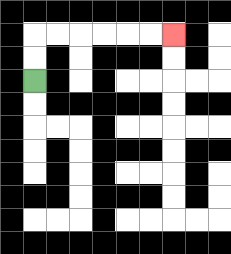{'start': '[1, 3]', 'end': '[7, 1]', 'path_directions': 'U,U,R,R,R,R,R,R', 'path_coordinates': '[[1, 3], [1, 2], [1, 1], [2, 1], [3, 1], [4, 1], [5, 1], [6, 1], [7, 1]]'}